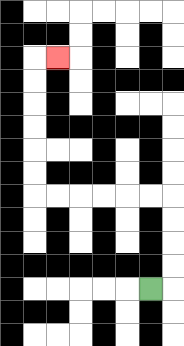{'start': '[6, 12]', 'end': '[2, 2]', 'path_directions': 'R,U,U,U,U,L,L,L,L,L,L,U,U,U,U,U,U,R', 'path_coordinates': '[[6, 12], [7, 12], [7, 11], [7, 10], [7, 9], [7, 8], [6, 8], [5, 8], [4, 8], [3, 8], [2, 8], [1, 8], [1, 7], [1, 6], [1, 5], [1, 4], [1, 3], [1, 2], [2, 2]]'}